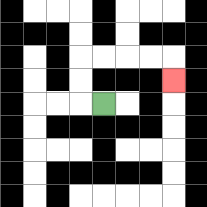{'start': '[4, 4]', 'end': '[7, 3]', 'path_directions': 'L,U,U,R,R,R,R,D', 'path_coordinates': '[[4, 4], [3, 4], [3, 3], [3, 2], [4, 2], [5, 2], [6, 2], [7, 2], [7, 3]]'}